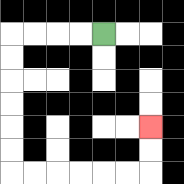{'start': '[4, 1]', 'end': '[6, 5]', 'path_directions': 'L,L,L,L,D,D,D,D,D,D,R,R,R,R,R,R,U,U', 'path_coordinates': '[[4, 1], [3, 1], [2, 1], [1, 1], [0, 1], [0, 2], [0, 3], [0, 4], [0, 5], [0, 6], [0, 7], [1, 7], [2, 7], [3, 7], [4, 7], [5, 7], [6, 7], [6, 6], [6, 5]]'}